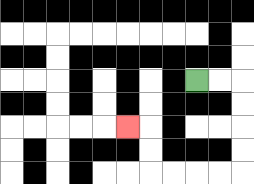{'start': '[8, 3]', 'end': '[5, 5]', 'path_directions': 'R,R,D,D,D,D,L,L,L,L,U,U,L', 'path_coordinates': '[[8, 3], [9, 3], [10, 3], [10, 4], [10, 5], [10, 6], [10, 7], [9, 7], [8, 7], [7, 7], [6, 7], [6, 6], [6, 5], [5, 5]]'}